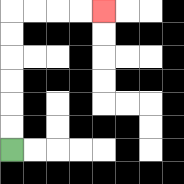{'start': '[0, 6]', 'end': '[4, 0]', 'path_directions': 'U,U,U,U,U,U,R,R,R,R', 'path_coordinates': '[[0, 6], [0, 5], [0, 4], [0, 3], [0, 2], [0, 1], [0, 0], [1, 0], [2, 0], [3, 0], [4, 0]]'}